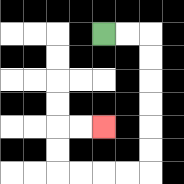{'start': '[4, 1]', 'end': '[4, 5]', 'path_directions': 'R,R,D,D,D,D,D,D,L,L,L,L,U,U,R,R', 'path_coordinates': '[[4, 1], [5, 1], [6, 1], [6, 2], [6, 3], [6, 4], [6, 5], [6, 6], [6, 7], [5, 7], [4, 7], [3, 7], [2, 7], [2, 6], [2, 5], [3, 5], [4, 5]]'}